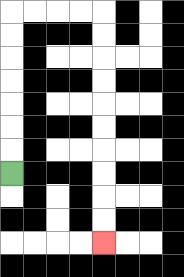{'start': '[0, 7]', 'end': '[4, 10]', 'path_directions': 'U,U,U,U,U,U,U,R,R,R,R,D,D,D,D,D,D,D,D,D,D', 'path_coordinates': '[[0, 7], [0, 6], [0, 5], [0, 4], [0, 3], [0, 2], [0, 1], [0, 0], [1, 0], [2, 0], [3, 0], [4, 0], [4, 1], [4, 2], [4, 3], [4, 4], [4, 5], [4, 6], [4, 7], [4, 8], [4, 9], [4, 10]]'}